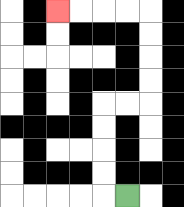{'start': '[5, 8]', 'end': '[2, 0]', 'path_directions': 'L,U,U,U,U,R,R,U,U,U,U,L,L,L,L', 'path_coordinates': '[[5, 8], [4, 8], [4, 7], [4, 6], [4, 5], [4, 4], [5, 4], [6, 4], [6, 3], [6, 2], [6, 1], [6, 0], [5, 0], [4, 0], [3, 0], [2, 0]]'}